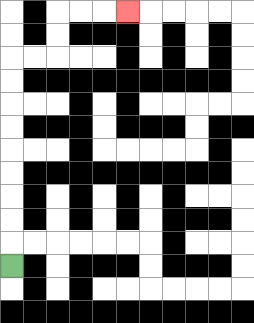{'start': '[0, 11]', 'end': '[5, 0]', 'path_directions': 'U,U,U,U,U,U,U,U,U,R,R,U,U,R,R,R', 'path_coordinates': '[[0, 11], [0, 10], [0, 9], [0, 8], [0, 7], [0, 6], [0, 5], [0, 4], [0, 3], [0, 2], [1, 2], [2, 2], [2, 1], [2, 0], [3, 0], [4, 0], [5, 0]]'}